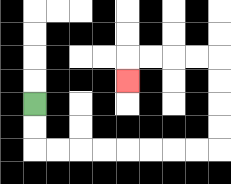{'start': '[1, 4]', 'end': '[5, 3]', 'path_directions': 'D,D,R,R,R,R,R,R,R,R,U,U,U,U,L,L,L,L,D', 'path_coordinates': '[[1, 4], [1, 5], [1, 6], [2, 6], [3, 6], [4, 6], [5, 6], [6, 6], [7, 6], [8, 6], [9, 6], [9, 5], [9, 4], [9, 3], [9, 2], [8, 2], [7, 2], [6, 2], [5, 2], [5, 3]]'}